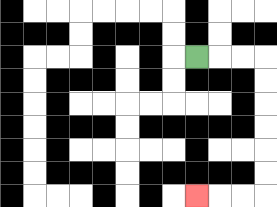{'start': '[8, 2]', 'end': '[8, 8]', 'path_directions': 'R,R,R,D,D,D,D,D,D,L,L,L', 'path_coordinates': '[[8, 2], [9, 2], [10, 2], [11, 2], [11, 3], [11, 4], [11, 5], [11, 6], [11, 7], [11, 8], [10, 8], [9, 8], [8, 8]]'}